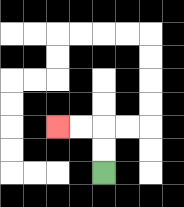{'start': '[4, 7]', 'end': '[2, 5]', 'path_directions': 'U,U,L,L', 'path_coordinates': '[[4, 7], [4, 6], [4, 5], [3, 5], [2, 5]]'}